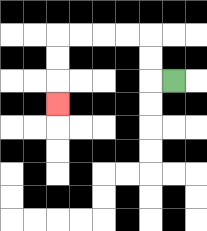{'start': '[7, 3]', 'end': '[2, 4]', 'path_directions': 'L,U,U,L,L,L,L,D,D,D', 'path_coordinates': '[[7, 3], [6, 3], [6, 2], [6, 1], [5, 1], [4, 1], [3, 1], [2, 1], [2, 2], [2, 3], [2, 4]]'}